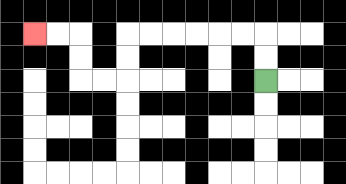{'start': '[11, 3]', 'end': '[1, 1]', 'path_directions': 'U,U,L,L,L,L,L,L,D,D,L,L,U,U,L,L', 'path_coordinates': '[[11, 3], [11, 2], [11, 1], [10, 1], [9, 1], [8, 1], [7, 1], [6, 1], [5, 1], [5, 2], [5, 3], [4, 3], [3, 3], [3, 2], [3, 1], [2, 1], [1, 1]]'}